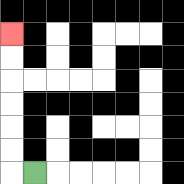{'start': '[1, 7]', 'end': '[0, 1]', 'path_directions': 'L,U,U,U,U,U,U', 'path_coordinates': '[[1, 7], [0, 7], [0, 6], [0, 5], [0, 4], [0, 3], [0, 2], [0, 1]]'}